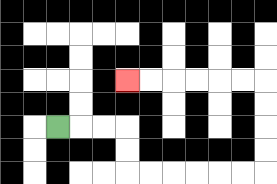{'start': '[2, 5]', 'end': '[5, 3]', 'path_directions': 'R,R,R,D,D,R,R,R,R,R,R,U,U,U,U,L,L,L,L,L,L', 'path_coordinates': '[[2, 5], [3, 5], [4, 5], [5, 5], [5, 6], [5, 7], [6, 7], [7, 7], [8, 7], [9, 7], [10, 7], [11, 7], [11, 6], [11, 5], [11, 4], [11, 3], [10, 3], [9, 3], [8, 3], [7, 3], [6, 3], [5, 3]]'}